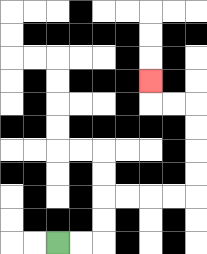{'start': '[2, 10]', 'end': '[6, 3]', 'path_directions': 'R,R,U,U,R,R,R,R,U,U,U,U,L,L,U', 'path_coordinates': '[[2, 10], [3, 10], [4, 10], [4, 9], [4, 8], [5, 8], [6, 8], [7, 8], [8, 8], [8, 7], [8, 6], [8, 5], [8, 4], [7, 4], [6, 4], [6, 3]]'}